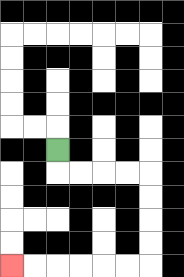{'start': '[2, 6]', 'end': '[0, 11]', 'path_directions': 'D,R,R,R,R,D,D,D,D,L,L,L,L,L,L', 'path_coordinates': '[[2, 6], [2, 7], [3, 7], [4, 7], [5, 7], [6, 7], [6, 8], [6, 9], [6, 10], [6, 11], [5, 11], [4, 11], [3, 11], [2, 11], [1, 11], [0, 11]]'}